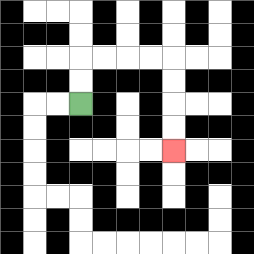{'start': '[3, 4]', 'end': '[7, 6]', 'path_directions': 'U,U,R,R,R,R,D,D,D,D', 'path_coordinates': '[[3, 4], [3, 3], [3, 2], [4, 2], [5, 2], [6, 2], [7, 2], [7, 3], [7, 4], [7, 5], [7, 6]]'}